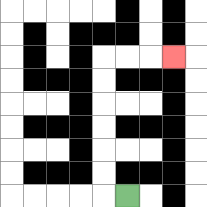{'start': '[5, 8]', 'end': '[7, 2]', 'path_directions': 'L,U,U,U,U,U,U,R,R,R', 'path_coordinates': '[[5, 8], [4, 8], [4, 7], [4, 6], [4, 5], [4, 4], [4, 3], [4, 2], [5, 2], [6, 2], [7, 2]]'}